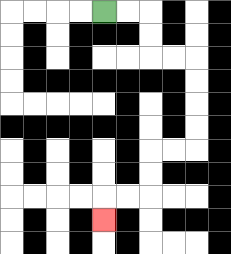{'start': '[4, 0]', 'end': '[4, 9]', 'path_directions': 'R,R,D,D,R,R,D,D,D,D,L,L,D,D,L,L,D', 'path_coordinates': '[[4, 0], [5, 0], [6, 0], [6, 1], [6, 2], [7, 2], [8, 2], [8, 3], [8, 4], [8, 5], [8, 6], [7, 6], [6, 6], [6, 7], [6, 8], [5, 8], [4, 8], [4, 9]]'}